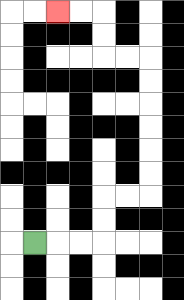{'start': '[1, 10]', 'end': '[2, 0]', 'path_directions': 'R,R,R,U,U,R,R,U,U,U,U,U,U,L,L,U,U,L,L', 'path_coordinates': '[[1, 10], [2, 10], [3, 10], [4, 10], [4, 9], [4, 8], [5, 8], [6, 8], [6, 7], [6, 6], [6, 5], [6, 4], [6, 3], [6, 2], [5, 2], [4, 2], [4, 1], [4, 0], [3, 0], [2, 0]]'}